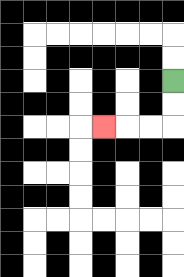{'start': '[7, 3]', 'end': '[4, 5]', 'path_directions': 'D,D,L,L,L', 'path_coordinates': '[[7, 3], [7, 4], [7, 5], [6, 5], [5, 5], [4, 5]]'}